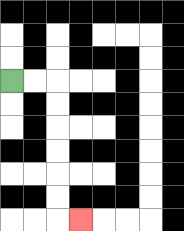{'start': '[0, 3]', 'end': '[3, 9]', 'path_directions': 'R,R,D,D,D,D,D,D,R', 'path_coordinates': '[[0, 3], [1, 3], [2, 3], [2, 4], [2, 5], [2, 6], [2, 7], [2, 8], [2, 9], [3, 9]]'}